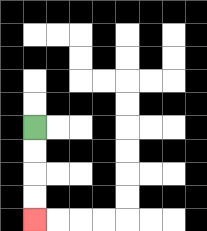{'start': '[1, 5]', 'end': '[1, 9]', 'path_directions': 'D,D,D,D', 'path_coordinates': '[[1, 5], [1, 6], [1, 7], [1, 8], [1, 9]]'}